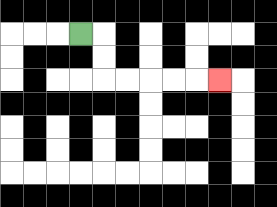{'start': '[3, 1]', 'end': '[9, 3]', 'path_directions': 'R,D,D,R,R,R,R,R', 'path_coordinates': '[[3, 1], [4, 1], [4, 2], [4, 3], [5, 3], [6, 3], [7, 3], [8, 3], [9, 3]]'}